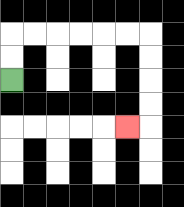{'start': '[0, 3]', 'end': '[5, 5]', 'path_directions': 'U,U,R,R,R,R,R,R,D,D,D,D,L', 'path_coordinates': '[[0, 3], [0, 2], [0, 1], [1, 1], [2, 1], [3, 1], [4, 1], [5, 1], [6, 1], [6, 2], [6, 3], [6, 4], [6, 5], [5, 5]]'}